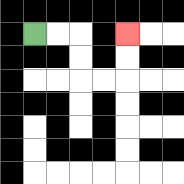{'start': '[1, 1]', 'end': '[5, 1]', 'path_directions': 'R,R,D,D,R,R,U,U', 'path_coordinates': '[[1, 1], [2, 1], [3, 1], [3, 2], [3, 3], [4, 3], [5, 3], [5, 2], [5, 1]]'}